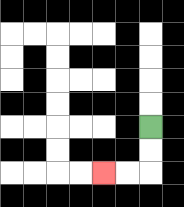{'start': '[6, 5]', 'end': '[4, 7]', 'path_directions': 'D,D,L,L', 'path_coordinates': '[[6, 5], [6, 6], [6, 7], [5, 7], [4, 7]]'}